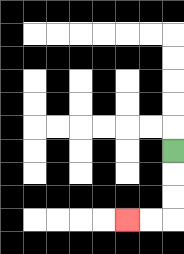{'start': '[7, 6]', 'end': '[5, 9]', 'path_directions': 'D,D,D,L,L', 'path_coordinates': '[[7, 6], [7, 7], [7, 8], [7, 9], [6, 9], [5, 9]]'}